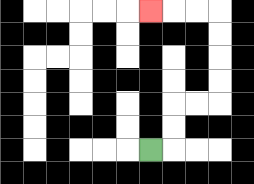{'start': '[6, 6]', 'end': '[6, 0]', 'path_directions': 'R,U,U,R,R,U,U,U,U,L,L,L', 'path_coordinates': '[[6, 6], [7, 6], [7, 5], [7, 4], [8, 4], [9, 4], [9, 3], [9, 2], [9, 1], [9, 0], [8, 0], [7, 0], [6, 0]]'}